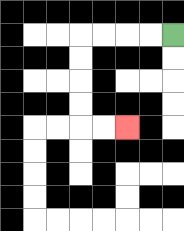{'start': '[7, 1]', 'end': '[5, 5]', 'path_directions': 'L,L,L,L,D,D,D,D,R,R', 'path_coordinates': '[[7, 1], [6, 1], [5, 1], [4, 1], [3, 1], [3, 2], [3, 3], [3, 4], [3, 5], [4, 5], [5, 5]]'}